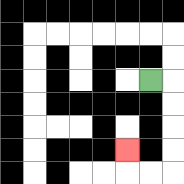{'start': '[6, 3]', 'end': '[5, 6]', 'path_directions': 'R,D,D,D,D,L,L,U', 'path_coordinates': '[[6, 3], [7, 3], [7, 4], [7, 5], [7, 6], [7, 7], [6, 7], [5, 7], [5, 6]]'}